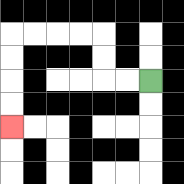{'start': '[6, 3]', 'end': '[0, 5]', 'path_directions': 'L,L,U,U,L,L,L,L,D,D,D,D', 'path_coordinates': '[[6, 3], [5, 3], [4, 3], [4, 2], [4, 1], [3, 1], [2, 1], [1, 1], [0, 1], [0, 2], [0, 3], [0, 4], [0, 5]]'}